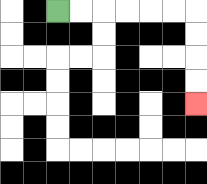{'start': '[2, 0]', 'end': '[8, 4]', 'path_directions': 'R,R,R,R,R,R,D,D,D,D', 'path_coordinates': '[[2, 0], [3, 0], [4, 0], [5, 0], [6, 0], [7, 0], [8, 0], [8, 1], [8, 2], [8, 3], [8, 4]]'}